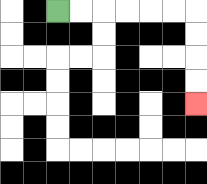{'start': '[2, 0]', 'end': '[8, 4]', 'path_directions': 'R,R,R,R,R,R,D,D,D,D', 'path_coordinates': '[[2, 0], [3, 0], [4, 0], [5, 0], [6, 0], [7, 0], [8, 0], [8, 1], [8, 2], [8, 3], [8, 4]]'}